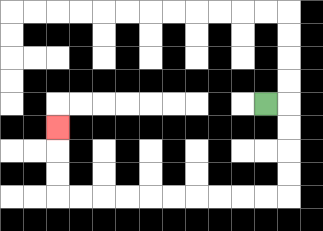{'start': '[11, 4]', 'end': '[2, 5]', 'path_directions': 'R,D,D,D,D,L,L,L,L,L,L,L,L,L,L,U,U,U', 'path_coordinates': '[[11, 4], [12, 4], [12, 5], [12, 6], [12, 7], [12, 8], [11, 8], [10, 8], [9, 8], [8, 8], [7, 8], [6, 8], [5, 8], [4, 8], [3, 8], [2, 8], [2, 7], [2, 6], [2, 5]]'}